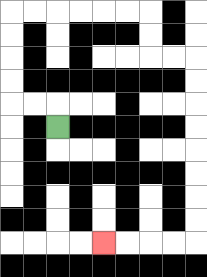{'start': '[2, 5]', 'end': '[4, 10]', 'path_directions': 'U,L,L,U,U,U,U,R,R,R,R,R,R,D,D,R,R,D,D,D,D,D,D,D,D,L,L,L,L', 'path_coordinates': '[[2, 5], [2, 4], [1, 4], [0, 4], [0, 3], [0, 2], [0, 1], [0, 0], [1, 0], [2, 0], [3, 0], [4, 0], [5, 0], [6, 0], [6, 1], [6, 2], [7, 2], [8, 2], [8, 3], [8, 4], [8, 5], [8, 6], [8, 7], [8, 8], [8, 9], [8, 10], [7, 10], [6, 10], [5, 10], [4, 10]]'}